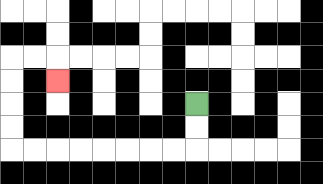{'start': '[8, 4]', 'end': '[2, 3]', 'path_directions': 'D,D,L,L,L,L,L,L,L,L,U,U,U,U,R,R,D', 'path_coordinates': '[[8, 4], [8, 5], [8, 6], [7, 6], [6, 6], [5, 6], [4, 6], [3, 6], [2, 6], [1, 6], [0, 6], [0, 5], [0, 4], [0, 3], [0, 2], [1, 2], [2, 2], [2, 3]]'}